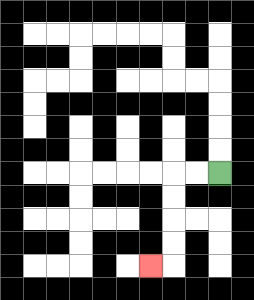{'start': '[9, 7]', 'end': '[6, 11]', 'path_directions': 'L,L,D,D,D,D,L', 'path_coordinates': '[[9, 7], [8, 7], [7, 7], [7, 8], [7, 9], [7, 10], [7, 11], [6, 11]]'}